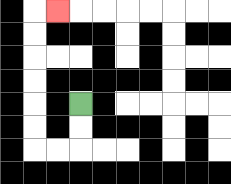{'start': '[3, 4]', 'end': '[2, 0]', 'path_directions': 'D,D,L,L,U,U,U,U,U,U,R', 'path_coordinates': '[[3, 4], [3, 5], [3, 6], [2, 6], [1, 6], [1, 5], [1, 4], [1, 3], [1, 2], [1, 1], [1, 0], [2, 0]]'}